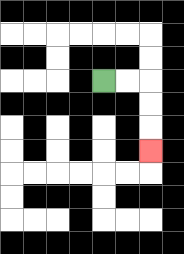{'start': '[4, 3]', 'end': '[6, 6]', 'path_directions': 'R,R,D,D,D', 'path_coordinates': '[[4, 3], [5, 3], [6, 3], [6, 4], [6, 5], [6, 6]]'}